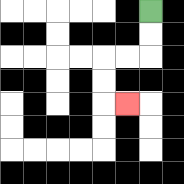{'start': '[6, 0]', 'end': '[5, 4]', 'path_directions': 'D,D,L,L,D,D,R', 'path_coordinates': '[[6, 0], [6, 1], [6, 2], [5, 2], [4, 2], [4, 3], [4, 4], [5, 4]]'}